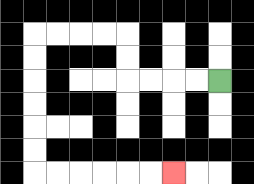{'start': '[9, 3]', 'end': '[7, 7]', 'path_directions': 'L,L,L,L,U,U,L,L,L,L,D,D,D,D,D,D,R,R,R,R,R,R', 'path_coordinates': '[[9, 3], [8, 3], [7, 3], [6, 3], [5, 3], [5, 2], [5, 1], [4, 1], [3, 1], [2, 1], [1, 1], [1, 2], [1, 3], [1, 4], [1, 5], [1, 6], [1, 7], [2, 7], [3, 7], [4, 7], [5, 7], [6, 7], [7, 7]]'}